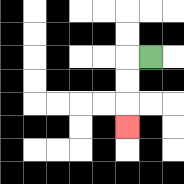{'start': '[6, 2]', 'end': '[5, 5]', 'path_directions': 'L,D,D,D', 'path_coordinates': '[[6, 2], [5, 2], [5, 3], [5, 4], [5, 5]]'}